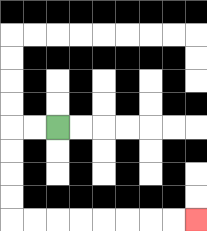{'start': '[2, 5]', 'end': '[8, 9]', 'path_directions': 'L,L,D,D,D,D,R,R,R,R,R,R,R,R', 'path_coordinates': '[[2, 5], [1, 5], [0, 5], [0, 6], [0, 7], [0, 8], [0, 9], [1, 9], [2, 9], [3, 9], [4, 9], [5, 9], [6, 9], [7, 9], [8, 9]]'}